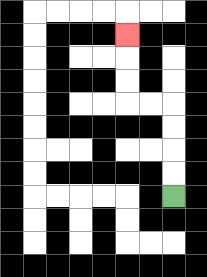{'start': '[7, 8]', 'end': '[5, 1]', 'path_directions': 'U,U,U,U,L,L,U,U,U', 'path_coordinates': '[[7, 8], [7, 7], [7, 6], [7, 5], [7, 4], [6, 4], [5, 4], [5, 3], [5, 2], [5, 1]]'}